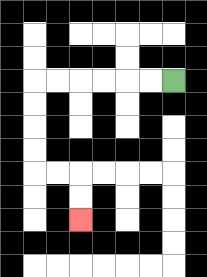{'start': '[7, 3]', 'end': '[3, 9]', 'path_directions': 'L,L,L,L,L,L,D,D,D,D,R,R,D,D', 'path_coordinates': '[[7, 3], [6, 3], [5, 3], [4, 3], [3, 3], [2, 3], [1, 3], [1, 4], [1, 5], [1, 6], [1, 7], [2, 7], [3, 7], [3, 8], [3, 9]]'}